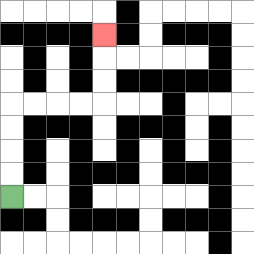{'start': '[0, 8]', 'end': '[4, 1]', 'path_directions': 'U,U,U,U,R,R,R,R,U,U,U', 'path_coordinates': '[[0, 8], [0, 7], [0, 6], [0, 5], [0, 4], [1, 4], [2, 4], [3, 4], [4, 4], [4, 3], [4, 2], [4, 1]]'}